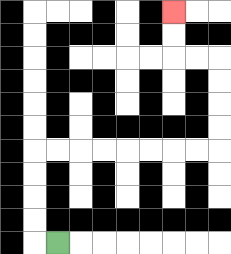{'start': '[2, 10]', 'end': '[7, 0]', 'path_directions': 'L,U,U,U,U,R,R,R,R,R,R,R,R,U,U,U,U,L,L,U,U', 'path_coordinates': '[[2, 10], [1, 10], [1, 9], [1, 8], [1, 7], [1, 6], [2, 6], [3, 6], [4, 6], [5, 6], [6, 6], [7, 6], [8, 6], [9, 6], [9, 5], [9, 4], [9, 3], [9, 2], [8, 2], [7, 2], [7, 1], [7, 0]]'}